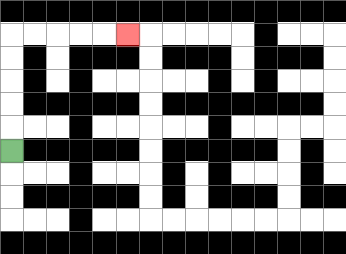{'start': '[0, 6]', 'end': '[5, 1]', 'path_directions': 'U,U,U,U,U,R,R,R,R,R', 'path_coordinates': '[[0, 6], [0, 5], [0, 4], [0, 3], [0, 2], [0, 1], [1, 1], [2, 1], [3, 1], [4, 1], [5, 1]]'}